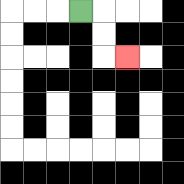{'start': '[3, 0]', 'end': '[5, 2]', 'path_directions': 'R,D,D,R', 'path_coordinates': '[[3, 0], [4, 0], [4, 1], [4, 2], [5, 2]]'}